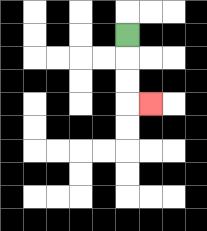{'start': '[5, 1]', 'end': '[6, 4]', 'path_directions': 'D,D,D,R', 'path_coordinates': '[[5, 1], [5, 2], [5, 3], [5, 4], [6, 4]]'}